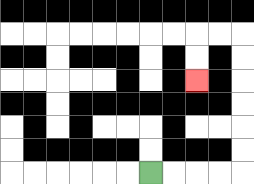{'start': '[6, 7]', 'end': '[8, 3]', 'path_directions': 'R,R,R,R,U,U,U,U,U,U,L,L,D,D', 'path_coordinates': '[[6, 7], [7, 7], [8, 7], [9, 7], [10, 7], [10, 6], [10, 5], [10, 4], [10, 3], [10, 2], [10, 1], [9, 1], [8, 1], [8, 2], [8, 3]]'}